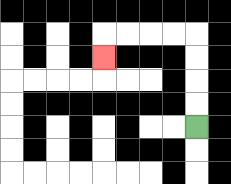{'start': '[8, 5]', 'end': '[4, 2]', 'path_directions': 'U,U,U,U,L,L,L,L,D', 'path_coordinates': '[[8, 5], [8, 4], [8, 3], [8, 2], [8, 1], [7, 1], [6, 1], [5, 1], [4, 1], [4, 2]]'}